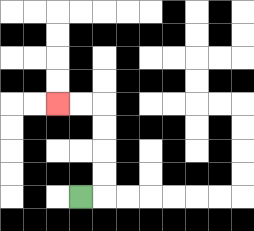{'start': '[3, 8]', 'end': '[2, 4]', 'path_directions': 'R,U,U,U,U,L,L', 'path_coordinates': '[[3, 8], [4, 8], [4, 7], [4, 6], [4, 5], [4, 4], [3, 4], [2, 4]]'}